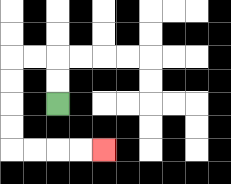{'start': '[2, 4]', 'end': '[4, 6]', 'path_directions': 'U,U,L,L,D,D,D,D,R,R,R,R', 'path_coordinates': '[[2, 4], [2, 3], [2, 2], [1, 2], [0, 2], [0, 3], [0, 4], [0, 5], [0, 6], [1, 6], [2, 6], [3, 6], [4, 6]]'}